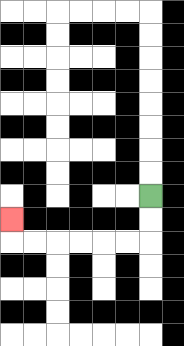{'start': '[6, 8]', 'end': '[0, 9]', 'path_directions': 'D,D,L,L,L,L,L,L,U', 'path_coordinates': '[[6, 8], [6, 9], [6, 10], [5, 10], [4, 10], [3, 10], [2, 10], [1, 10], [0, 10], [0, 9]]'}